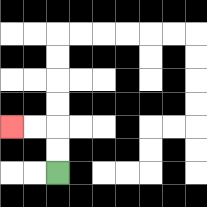{'start': '[2, 7]', 'end': '[0, 5]', 'path_directions': 'U,U,L,L', 'path_coordinates': '[[2, 7], [2, 6], [2, 5], [1, 5], [0, 5]]'}